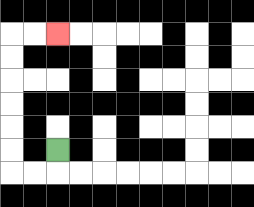{'start': '[2, 6]', 'end': '[2, 1]', 'path_directions': 'D,L,L,U,U,U,U,U,U,R,R', 'path_coordinates': '[[2, 6], [2, 7], [1, 7], [0, 7], [0, 6], [0, 5], [0, 4], [0, 3], [0, 2], [0, 1], [1, 1], [2, 1]]'}